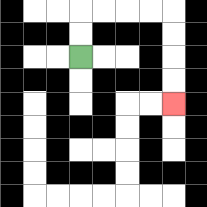{'start': '[3, 2]', 'end': '[7, 4]', 'path_directions': 'U,U,R,R,R,R,D,D,D,D', 'path_coordinates': '[[3, 2], [3, 1], [3, 0], [4, 0], [5, 0], [6, 0], [7, 0], [7, 1], [7, 2], [7, 3], [7, 4]]'}